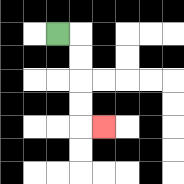{'start': '[2, 1]', 'end': '[4, 5]', 'path_directions': 'R,D,D,D,D,R', 'path_coordinates': '[[2, 1], [3, 1], [3, 2], [3, 3], [3, 4], [3, 5], [4, 5]]'}